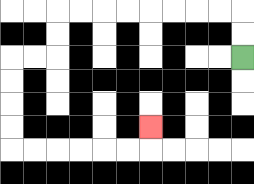{'start': '[10, 2]', 'end': '[6, 5]', 'path_directions': 'U,U,L,L,L,L,L,L,L,L,D,D,L,L,D,D,D,D,R,R,R,R,R,R,U', 'path_coordinates': '[[10, 2], [10, 1], [10, 0], [9, 0], [8, 0], [7, 0], [6, 0], [5, 0], [4, 0], [3, 0], [2, 0], [2, 1], [2, 2], [1, 2], [0, 2], [0, 3], [0, 4], [0, 5], [0, 6], [1, 6], [2, 6], [3, 6], [4, 6], [5, 6], [6, 6], [6, 5]]'}